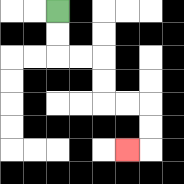{'start': '[2, 0]', 'end': '[5, 6]', 'path_directions': 'D,D,R,R,D,D,R,R,D,D,L', 'path_coordinates': '[[2, 0], [2, 1], [2, 2], [3, 2], [4, 2], [4, 3], [4, 4], [5, 4], [6, 4], [6, 5], [6, 6], [5, 6]]'}